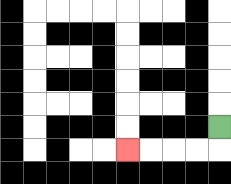{'start': '[9, 5]', 'end': '[5, 6]', 'path_directions': 'D,L,L,L,L', 'path_coordinates': '[[9, 5], [9, 6], [8, 6], [7, 6], [6, 6], [5, 6]]'}